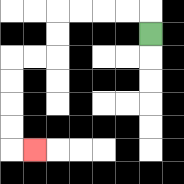{'start': '[6, 1]', 'end': '[1, 6]', 'path_directions': 'U,L,L,L,L,D,D,L,L,D,D,D,D,R', 'path_coordinates': '[[6, 1], [6, 0], [5, 0], [4, 0], [3, 0], [2, 0], [2, 1], [2, 2], [1, 2], [0, 2], [0, 3], [0, 4], [0, 5], [0, 6], [1, 6]]'}